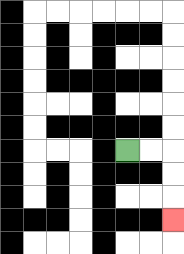{'start': '[5, 6]', 'end': '[7, 9]', 'path_directions': 'R,R,D,D,D', 'path_coordinates': '[[5, 6], [6, 6], [7, 6], [7, 7], [7, 8], [7, 9]]'}